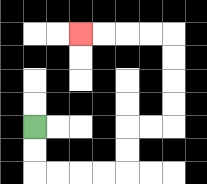{'start': '[1, 5]', 'end': '[3, 1]', 'path_directions': 'D,D,R,R,R,R,U,U,R,R,U,U,U,U,L,L,L,L', 'path_coordinates': '[[1, 5], [1, 6], [1, 7], [2, 7], [3, 7], [4, 7], [5, 7], [5, 6], [5, 5], [6, 5], [7, 5], [7, 4], [7, 3], [7, 2], [7, 1], [6, 1], [5, 1], [4, 1], [3, 1]]'}